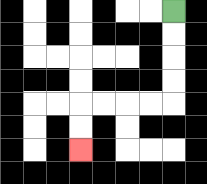{'start': '[7, 0]', 'end': '[3, 6]', 'path_directions': 'D,D,D,D,L,L,L,L,D,D', 'path_coordinates': '[[7, 0], [7, 1], [7, 2], [7, 3], [7, 4], [6, 4], [5, 4], [4, 4], [3, 4], [3, 5], [3, 6]]'}